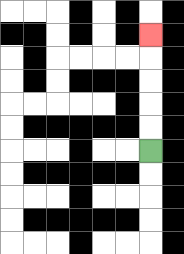{'start': '[6, 6]', 'end': '[6, 1]', 'path_directions': 'U,U,U,U,U', 'path_coordinates': '[[6, 6], [6, 5], [6, 4], [6, 3], [6, 2], [6, 1]]'}